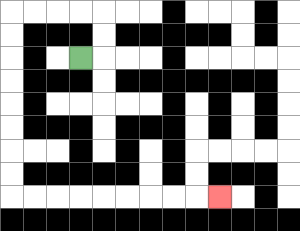{'start': '[3, 2]', 'end': '[9, 8]', 'path_directions': 'R,U,U,L,L,L,L,D,D,D,D,D,D,D,D,R,R,R,R,R,R,R,R,R', 'path_coordinates': '[[3, 2], [4, 2], [4, 1], [4, 0], [3, 0], [2, 0], [1, 0], [0, 0], [0, 1], [0, 2], [0, 3], [0, 4], [0, 5], [0, 6], [0, 7], [0, 8], [1, 8], [2, 8], [3, 8], [4, 8], [5, 8], [6, 8], [7, 8], [8, 8], [9, 8]]'}